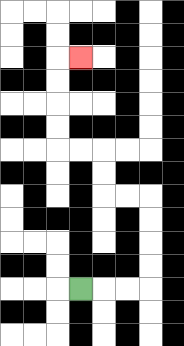{'start': '[3, 12]', 'end': '[3, 2]', 'path_directions': 'R,R,R,U,U,U,U,L,L,U,U,L,L,U,U,U,U,R', 'path_coordinates': '[[3, 12], [4, 12], [5, 12], [6, 12], [6, 11], [6, 10], [6, 9], [6, 8], [5, 8], [4, 8], [4, 7], [4, 6], [3, 6], [2, 6], [2, 5], [2, 4], [2, 3], [2, 2], [3, 2]]'}